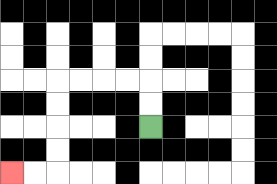{'start': '[6, 5]', 'end': '[0, 7]', 'path_directions': 'U,U,L,L,L,L,D,D,D,D,L,L', 'path_coordinates': '[[6, 5], [6, 4], [6, 3], [5, 3], [4, 3], [3, 3], [2, 3], [2, 4], [2, 5], [2, 6], [2, 7], [1, 7], [0, 7]]'}